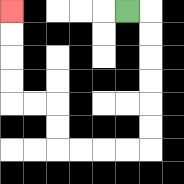{'start': '[5, 0]', 'end': '[0, 0]', 'path_directions': 'R,D,D,D,D,D,D,L,L,L,L,U,U,L,L,U,U,U,U', 'path_coordinates': '[[5, 0], [6, 0], [6, 1], [6, 2], [6, 3], [6, 4], [6, 5], [6, 6], [5, 6], [4, 6], [3, 6], [2, 6], [2, 5], [2, 4], [1, 4], [0, 4], [0, 3], [0, 2], [0, 1], [0, 0]]'}